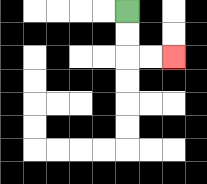{'start': '[5, 0]', 'end': '[7, 2]', 'path_directions': 'D,D,R,R', 'path_coordinates': '[[5, 0], [5, 1], [5, 2], [6, 2], [7, 2]]'}